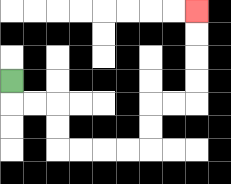{'start': '[0, 3]', 'end': '[8, 0]', 'path_directions': 'D,R,R,D,D,R,R,R,R,U,U,R,R,U,U,U,U', 'path_coordinates': '[[0, 3], [0, 4], [1, 4], [2, 4], [2, 5], [2, 6], [3, 6], [4, 6], [5, 6], [6, 6], [6, 5], [6, 4], [7, 4], [8, 4], [8, 3], [8, 2], [8, 1], [8, 0]]'}